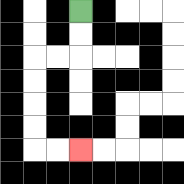{'start': '[3, 0]', 'end': '[3, 6]', 'path_directions': 'D,D,L,L,D,D,D,D,R,R', 'path_coordinates': '[[3, 0], [3, 1], [3, 2], [2, 2], [1, 2], [1, 3], [1, 4], [1, 5], [1, 6], [2, 6], [3, 6]]'}